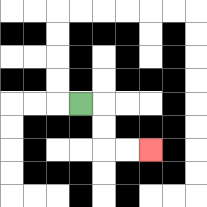{'start': '[3, 4]', 'end': '[6, 6]', 'path_directions': 'R,D,D,R,R', 'path_coordinates': '[[3, 4], [4, 4], [4, 5], [4, 6], [5, 6], [6, 6]]'}